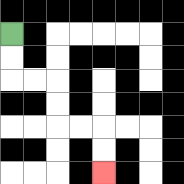{'start': '[0, 1]', 'end': '[4, 7]', 'path_directions': 'D,D,R,R,D,D,R,R,D,D', 'path_coordinates': '[[0, 1], [0, 2], [0, 3], [1, 3], [2, 3], [2, 4], [2, 5], [3, 5], [4, 5], [4, 6], [4, 7]]'}